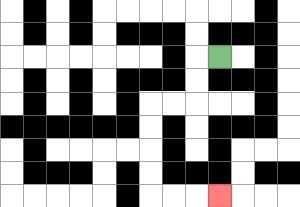{'start': '[9, 2]', 'end': '[9, 8]', 'path_directions': 'L,D,D,L,L,D,D,D,D,R,R,R', 'path_coordinates': '[[9, 2], [8, 2], [8, 3], [8, 4], [7, 4], [6, 4], [6, 5], [6, 6], [6, 7], [6, 8], [7, 8], [8, 8], [9, 8]]'}